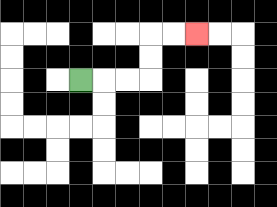{'start': '[3, 3]', 'end': '[8, 1]', 'path_directions': 'R,R,R,U,U,R,R', 'path_coordinates': '[[3, 3], [4, 3], [5, 3], [6, 3], [6, 2], [6, 1], [7, 1], [8, 1]]'}